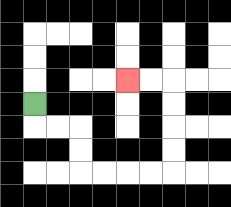{'start': '[1, 4]', 'end': '[5, 3]', 'path_directions': 'D,R,R,D,D,R,R,R,R,U,U,U,U,L,L', 'path_coordinates': '[[1, 4], [1, 5], [2, 5], [3, 5], [3, 6], [3, 7], [4, 7], [5, 7], [6, 7], [7, 7], [7, 6], [7, 5], [7, 4], [7, 3], [6, 3], [5, 3]]'}